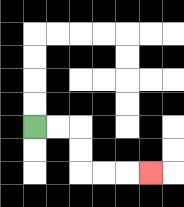{'start': '[1, 5]', 'end': '[6, 7]', 'path_directions': 'R,R,D,D,R,R,R', 'path_coordinates': '[[1, 5], [2, 5], [3, 5], [3, 6], [3, 7], [4, 7], [5, 7], [6, 7]]'}